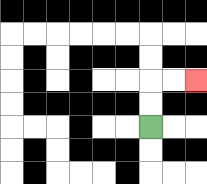{'start': '[6, 5]', 'end': '[8, 3]', 'path_directions': 'U,U,R,R', 'path_coordinates': '[[6, 5], [6, 4], [6, 3], [7, 3], [8, 3]]'}